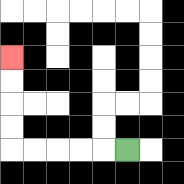{'start': '[5, 6]', 'end': '[0, 2]', 'path_directions': 'L,L,L,L,L,U,U,U,U', 'path_coordinates': '[[5, 6], [4, 6], [3, 6], [2, 6], [1, 6], [0, 6], [0, 5], [0, 4], [0, 3], [0, 2]]'}